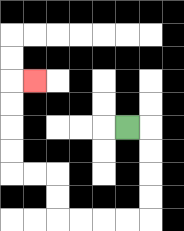{'start': '[5, 5]', 'end': '[1, 3]', 'path_directions': 'R,D,D,D,D,L,L,L,L,U,U,L,L,U,U,U,U,R', 'path_coordinates': '[[5, 5], [6, 5], [6, 6], [6, 7], [6, 8], [6, 9], [5, 9], [4, 9], [3, 9], [2, 9], [2, 8], [2, 7], [1, 7], [0, 7], [0, 6], [0, 5], [0, 4], [0, 3], [1, 3]]'}